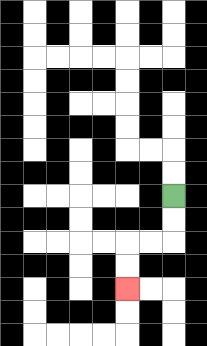{'start': '[7, 8]', 'end': '[5, 12]', 'path_directions': 'D,D,L,L,D,D', 'path_coordinates': '[[7, 8], [7, 9], [7, 10], [6, 10], [5, 10], [5, 11], [5, 12]]'}